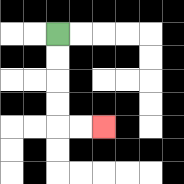{'start': '[2, 1]', 'end': '[4, 5]', 'path_directions': 'D,D,D,D,R,R', 'path_coordinates': '[[2, 1], [2, 2], [2, 3], [2, 4], [2, 5], [3, 5], [4, 5]]'}